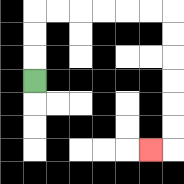{'start': '[1, 3]', 'end': '[6, 6]', 'path_directions': 'U,U,U,R,R,R,R,R,R,D,D,D,D,D,D,L', 'path_coordinates': '[[1, 3], [1, 2], [1, 1], [1, 0], [2, 0], [3, 0], [4, 0], [5, 0], [6, 0], [7, 0], [7, 1], [7, 2], [7, 3], [7, 4], [7, 5], [7, 6], [6, 6]]'}